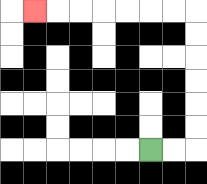{'start': '[6, 6]', 'end': '[1, 0]', 'path_directions': 'R,R,U,U,U,U,U,U,L,L,L,L,L,L,L', 'path_coordinates': '[[6, 6], [7, 6], [8, 6], [8, 5], [8, 4], [8, 3], [8, 2], [8, 1], [8, 0], [7, 0], [6, 0], [5, 0], [4, 0], [3, 0], [2, 0], [1, 0]]'}